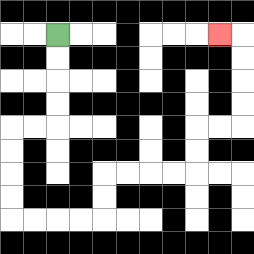{'start': '[2, 1]', 'end': '[9, 1]', 'path_directions': 'D,D,D,D,L,L,D,D,D,D,R,R,R,R,U,U,R,R,R,R,U,U,R,R,U,U,U,U,L', 'path_coordinates': '[[2, 1], [2, 2], [2, 3], [2, 4], [2, 5], [1, 5], [0, 5], [0, 6], [0, 7], [0, 8], [0, 9], [1, 9], [2, 9], [3, 9], [4, 9], [4, 8], [4, 7], [5, 7], [6, 7], [7, 7], [8, 7], [8, 6], [8, 5], [9, 5], [10, 5], [10, 4], [10, 3], [10, 2], [10, 1], [9, 1]]'}